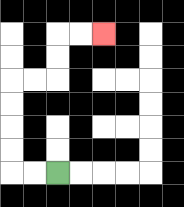{'start': '[2, 7]', 'end': '[4, 1]', 'path_directions': 'L,L,U,U,U,U,R,R,U,U,R,R', 'path_coordinates': '[[2, 7], [1, 7], [0, 7], [0, 6], [0, 5], [0, 4], [0, 3], [1, 3], [2, 3], [2, 2], [2, 1], [3, 1], [4, 1]]'}